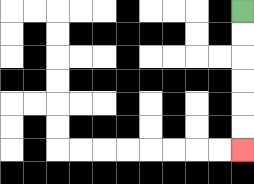{'start': '[10, 0]', 'end': '[10, 6]', 'path_directions': 'D,D,D,D,D,D', 'path_coordinates': '[[10, 0], [10, 1], [10, 2], [10, 3], [10, 4], [10, 5], [10, 6]]'}